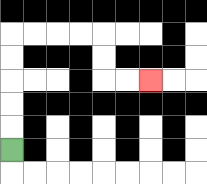{'start': '[0, 6]', 'end': '[6, 3]', 'path_directions': 'U,U,U,U,U,R,R,R,R,D,D,R,R', 'path_coordinates': '[[0, 6], [0, 5], [0, 4], [0, 3], [0, 2], [0, 1], [1, 1], [2, 1], [3, 1], [4, 1], [4, 2], [4, 3], [5, 3], [6, 3]]'}